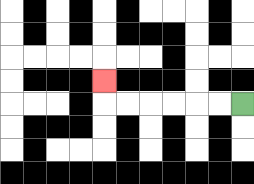{'start': '[10, 4]', 'end': '[4, 3]', 'path_directions': 'L,L,L,L,L,L,U', 'path_coordinates': '[[10, 4], [9, 4], [8, 4], [7, 4], [6, 4], [5, 4], [4, 4], [4, 3]]'}